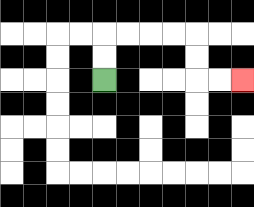{'start': '[4, 3]', 'end': '[10, 3]', 'path_directions': 'U,U,R,R,R,R,D,D,R,R', 'path_coordinates': '[[4, 3], [4, 2], [4, 1], [5, 1], [6, 1], [7, 1], [8, 1], [8, 2], [8, 3], [9, 3], [10, 3]]'}